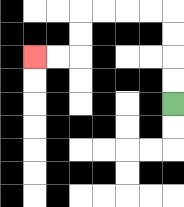{'start': '[7, 4]', 'end': '[1, 2]', 'path_directions': 'U,U,U,U,L,L,L,L,D,D,L,L', 'path_coordinates': '[[7, 4], [7, 3], [7, 2], [7, 1], [7, 0], [6, 0], [5, 0], [4, 0], [3, 0], [3, 1], [3, 2], [2, 2], [1, 2]]'}